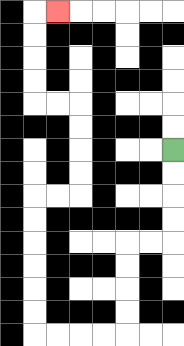{'start': '[7, 6]', 'end': '[2, 0]', 'path_directions': 'D,D,D,D,L,L,D,D,D,D,L,L,L,L,U,U,U,U,U,U,R,R,U,U,U,U,L,L,U,U,U,U,R', 'path_coordinates': '[[7, 6], [7, 7], [7, 8], [7, 9], [7, 10], [6, 10], [5, 10], [5, 11], [5, 12], [5, 13], [5, 14], [4, 14], [3, 14], [2, 14], [1, 14], [1, 13], [1, 12], [1, 11], [1, 10], [1, 9], [1, 8], [2, 8], [3, 8], [3, 7], [3, 6], [3, 5], [3, 4], [2, 4], [1, 4], [1, 3], [1, 2], [1, 1], [1, 0], [2, 0]]'}